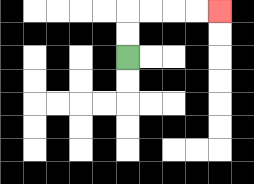{'start': '[5, 2]', 'end': '[9, 0]', 'path_directions': 'U,U,R,R,R,R', 'path_coordinates': '[[5, 2], [5, 1], [5, 0], [6, 0], [7, 0], [8, 0], [9, 0]]'}